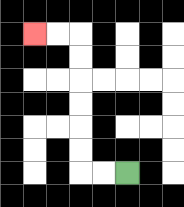{'start': '[5, 7]', 'end': '[1, 1]', 'path_directions': 'L,L,U,U,U,U,U,U,L,L', 'path_coordinates': '[[5, 7], [4, 7], [3, 7], [3, 6], [3, 5], [3, 4], [3, 3], [3, 2], [3, 1], [2, 1], [1, 1]]'}